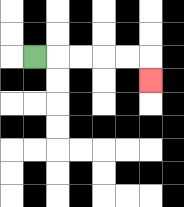{'start': '[1, 2]', 'end': '[6, 3]', 'path_directions': 'R,R,R,R,R,D', 'path_coordinates': '[[1, 2], [2, 2], [3, 2], [4, 2], [5, 2], [6, 2], [6, 3]]'}